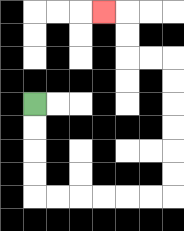{'start': '[1, 4]', 'end': '[4, 0]', 'path_directions': 'D,D,D,D,R,R,R,R,R,R,U,U,U,U,U,U,L,L,U,U,L', 'path_coordinates': '[[1, 4], [1, 5], [1, 6], [1, 7], [1, 8], [2, 8], [3, 8], [4, 8], [5, 8], [6, 8], [7, 8], [7, 7], [7, 6], [7, 5], [7, 4], [7, 3], [7, 2], [6, 2], [5, 2], [5, 1], [5, 0], [4, 0]]'}